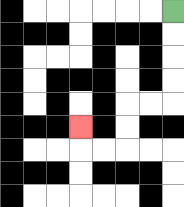{'start': '[7, 0]', 'end': '[3, 5]', 'path_directions': 'D,D,D,D,L,L,D,D,L,L,U', 'path_coordinates': '[[7, 0], [7, 1], [7, 2], [7, 3], [7, 4], [6, 4], [5, 4], [5, 5], [5, 6], [4, 6], [3, 6], [3, 5]]'}